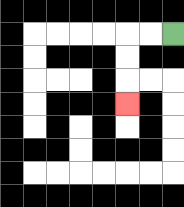{'start': '[7, 1]', 'end': '[5, 4]', 'path_directions': 'L,L,D,D,D', 'path_coordinates': '[[7, 1], [6, 1], [5, 1], [5, 2], [5, 3], [5, 4]]'}